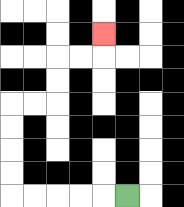{'start': '[5, 8]', 'end': '[4, 1]', 'path_directions': 'L,L,L,L,L,U,U,U,U,R,R,U,U,R,R,U', 'path_coordinates': '[[5, 8], [4, 8], [3, 8], [2, 8], [1, 8], [0, 8], [0, 7], [0, 6], [0, 5], [0, 4], [1, 4], [2, 4], [2, 3], [2, 2], [3, 2], [4, 2], [4, 1]]'}